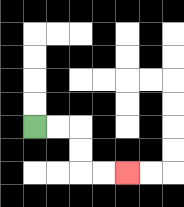{'start': '[1, 5]', 'end': '[5, 7]', 'path_directions': 'R,R,D,D,R,R', 'path_coordinates': '[[1, 5], [2, 5], [3, 5], [3, 6], [3, 7], [4, 7], [5, 7]]'}